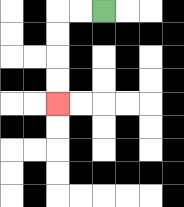{'start': '[4, 0]', 'end': '[2, 4]', 'path_directions': 'L,L,D,D,D,D', 'path_coordinates': '[[4, 0], [3, 0], [2, 0], [2, 1], [2, 2], [2, 3], [2, 4]]'}